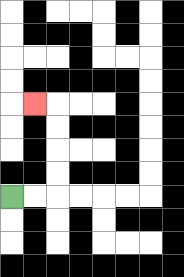{'start': '[0, 8]', 'end': '[1, 4]', 'path_directions': 'R,R,U,U,U,U,L', 'path_coordinates': '[[0, 8], [1, 8], [2, 8], [2, 7], [2, 6], [2, 5], [2, 4], [1, 4]]'}